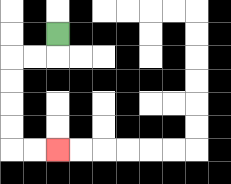{'start': '[2, 1]', 'end': '[2, 6]', 'path_directions': 'D,L,L,D,D,D,D,R,R', 'path_coordinates': '[[2, 1], [2, 2], [1, 2], [0, 2], [0, 3], [0, 4], [0, 5], [0, 6], [1, 6], [2, 6]]'}